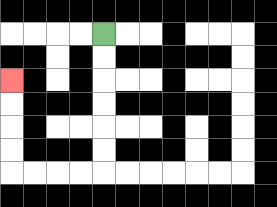{'start': '[4, 1]', 'end': '[0, 3]', 'path_directions': 'D,D,D,D,D,D,L,L,L,L,U,U,U,U', 'path_coordinates': '[[4, 1], [4, 2], [4, 3], [4, 4], [4, 5], [4, 6], [4, 7], [3, 7], [2, 7], [1, 7], [0, 7], [0, 6], [0, 5], [0, 4], [0, 3]]'}